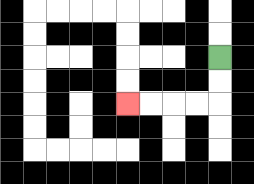{'start': '[9, 2]', 'end': '[5, 4]', 'path_directions': 'D,D,L,L,L,L', 'path_coordinates': '[[9, 2], [9, 3], [9, 4], [8, 4], [7, 4], [6, 4], [5, 4]]'}